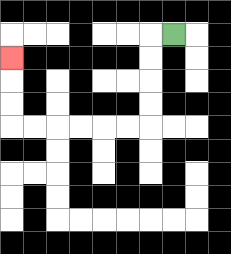{'start': '[7, 1]', 'end': '[0, 2]', 'path_directions': 'L,D,D,D,D,L,L,L,L,L,L,U,U,U', 'path_coordinates': '[[7, 1], [6, 1], [6, 2], [6, 3], [6, 4], [6, 5], [5, 5], [4, 5], [3, 5], [2, 5], [1, 5], [0, 5], [0, 4], [0, 3], [0, 2]]'}